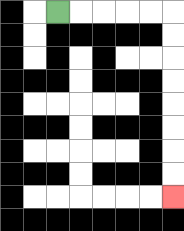{'start': '[2, 0]', 'end': '[7, 8]', 'path_directions': 'R,R,R,R,R,D,D,D,D,D,D,D,D', 'path_coordinates': '[[2, 0], [3, 0], [4, 0], [5, 0], [6, 0], [7, 0], [7, 1], [7, 2], [7, 3], [7, 4], [7, 5], [7, 6], [7, 7], [7, 8]]'}